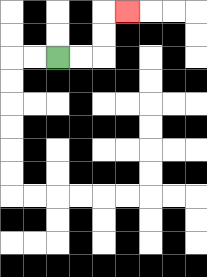{'start': '[2, 2]', 'end': '[5, 0]', 'path_directions': 'R,R,U,U,R', 'path_coordinates': '[[2, 2], [3, 2], [4, 2], [4, 1], [4, 0], [5, 0]]'}